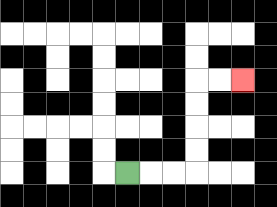{'start': '[5, 7]', 'end': '[10, 3]', 'path_directions': 'R,R,R,U,U,U,U,R,R', 'path_coordinates': '[[5, 7], [6, 7], [7, 7], [8, 7], [8, 6], [8, 5], [8, 4], [8, 3], [9, 3], [10, 3]]'}